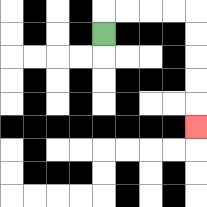{'start': '[4, 1]', 'end': '[8, 5]', 'path_directions': 'U,R,R,R,R,D,D,D,D,D', 'path_coordinates': '[[4, 1], [4, 0], [5, 0], [6, 0], [7, 0], [8, 0], [8, 1], [8, 2], [8, 3], [8, 4], [8, 5]]'}